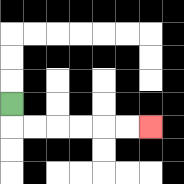{'start': '[0, 4]', 'end': '[6, 5]', 'path_directions': 'D,R,R,R,R,R,R', 'path_coordinates': '[[0, 4], [0, 5], [1, 5], [2, 5], [3, 5], [4, 5], [5, 5], [6, 5]]'}